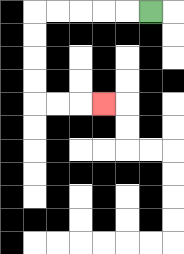{'start': '[6, 0]', 'end': '[4, 4]', 'path_directions': 'L,L,L,L,L,D,D,D,D,R,R,R', 'path_coordinates': '[[6, 0], [5, 0], [4, 0], [3, 0], [2, 0], [1, 0], [1, 1], [1, 2], [1, 3], [1, 4], [2, 4], [3, 4], [4, 4]]'}